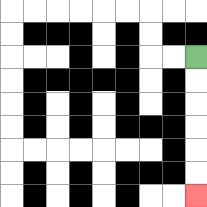{'start': '[8, 2]', 'end': '[8, 8]', 'path_directions': 'D,D,D,D,D,D', 'path_coordinates': '[[8, 2], [8, 3], [8, 4], [8, 5], [8, 6], [8, 7], [8, 8]]'}